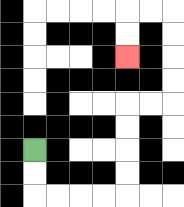{'start': '[1, 6]', 'end': '[5, 2]', 'path_directions': 'D,D,R,R,R,R,U,U,U,U,R,R,U,U,U,U,L,L,D,D', 'path_coordinates': '[[1, 6], [1, 7], [1, 8], [2, 8], [3, 8], [4, 8], [5, 8], [5, 7], [5, 6], [5, 5], [5, 4], [6, 4], [7, 4], [7, 3], [7, 2], [7, 1], [7, 0], [6, 0], [5, 0], [5, 1], [5, 2]]'}